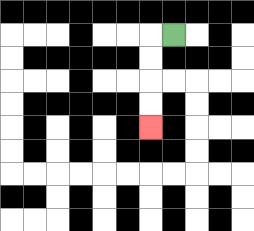{'start': '[7, 1]', 'end': '[6, 5]', 'path_directions': 'L,D,D,D,D', 'path_coordinates': '[[7, 1], [6, 1], [6, 2], [6, 3], [6, 4], [6, 5]]'}